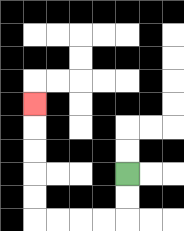{'start': '[5, 7]', 'end': '[1, 4]', 'path_directions': 'D,D,L,L,L,L,U,U,U,U,U', 'path_coordinates': '[[5, 7], [5, 8], [5, 9], [4, 9], [3, 9], [2, 9], [1, 9], [1, 8], [1, 7], [1, 6], [1, 5], [1, 4]]'}